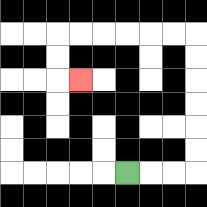{'start': '[5, 7]', 'end': '[3, 3]', 'path_directions': 'R,R,R,U,U,U,U,U,U,L,L,L,L,L,L,D,D,R', 'path_coordinates': '[[5, 7], [6, 7], [7, 7], [8, 7], [8, 6], [8, 5], [8, 4], [8, 3], [8, 2], [8, 1], [7, 1], [6, 1], [5, 1], [4, 1], [3, 1], [2, 1], [2, 2], [2, 3], [3, 3]]'}